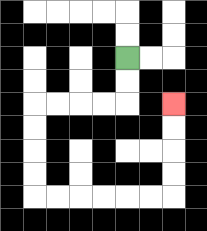{'start': '[5, 2]', 'end': '[7, 4]', 'path_directions': 'D,D,L,L,L,L,D,D,D,D,R,R,R,R,R,R,U,U,U,U', 'path_coordinates': '[[5, 2], [5, 3], [5, 4], [4, 4], [3, 4], [2, 4], [1, 4], [1, 5], [1, 6], [1, 7], [1, 8], [2, 8], [3, 8], [4, 8], [5, 8], [6, 8], [7, 8], [7, 7], [7, 6], [7, 5], [7, 4]]'}